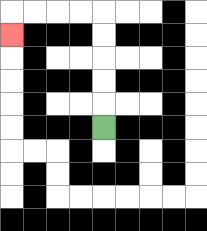{'start': '[4, 5]', 'end': '[0, 1]', 'path_directions': 'U,U,U,U,U,L,L,L,L,D', 'path_coordinates': '[[4, 5], [4, 4], [4, 3], [4, 2], [4, 1], [4, 0], [3, 0], [2, 0], [1, 0], [0, 0], [0, 1]]'}